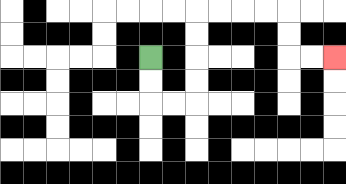{'start': '[6, 2]', 'end': '[14, 2]', 'path_directions': 'D,D,R,R,U,U,U,U,R,R,R,R,D,D,R,R', 'path_coordinates': '[[6, 2], [6, 3], [6, 4], [7, 4], [8, 4], [8, 3], [8, 2], [8, 1], [8, 0], [9, 0], [10, 0], [11, 0], [12, 0], [12, 1], [12, 2], [13, 2], [14, 2]]'}